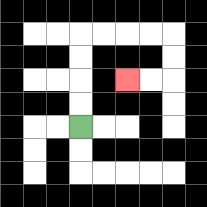{'start': '[3, 5]', 'end': '[5, 3]', 'path_directions': 'U,U,U,U,R,R,R,R,D,D,L,L', 'path_coordinates': '[[3, 5], [3, 4], [3, 3], [3, 2], [3, 1], [4, 1], [5, 1], [6, 1], [7, 1], [7, 2], [7, 3], [6, 3], [5, 3]]'}